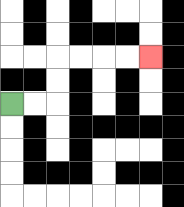{'start': '[0, 4]', 'end': '[6, 2]', 'path_directions': 'R,R,U,U,R,R,R,R', 'path_coordinates': '[[0, 4], [1, 4], [2, 4], [2, 3], [2, 2], [3, 2], [4, 2], [5, 2], [6, 2]]'}